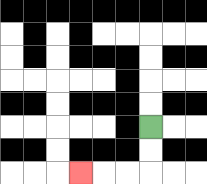{'start': '[6, 5]', 'end': '[3, 7]', 'path_directions': 'D,D,L,L,L', 'path_coordinates': '[[6, 5], [6, 6], [6, 7], [5, 7], [4, 7], [3, 7]]'}